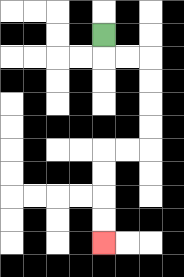{'start': '[4, 1]', 'end': '[4, 10]', 'path_directions': 'D,R,R,D,D,D,D,L,L,D,D,D,D', 'path_coordinates': '[[4, 1], [4, 2], [5, 2], [6, 2], [6, 3], [6, 4], [6, 5], [6, 6], [5, 6], [4, 6], [4, 7], [4, 8], [4, 9], [4, 10]]'}